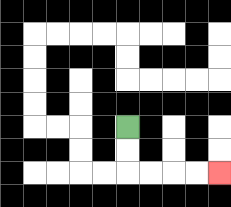{'start': '[5, 5]', 'end': '[9, 7]', 'path_directions': 'D,D,R,R,R,R', 'path_coordinates': '[[5, 5], [5, 6], [5, 7], [6, 7], [7, 7], [8, 7], [9, 7]]'}